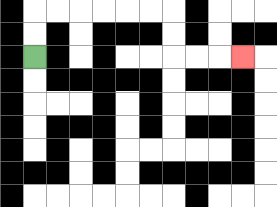{'start': '[1, 2]', 'end': '[10, 2]', 'path_directions': 'U,U,R,R,R,R,R,R,D,D,R,R,R', 'path_coordinates': '[[1, 2], [1, 1], [1, 0], [2, 0], [3, 0], [4, 0], [5, 0], [6, 0], [7, 0], [7, 1], [7, 2], [8, 2], [9, 2], [10, 2]]'}